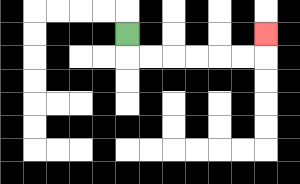{'start': '[5, 1]', 'end': '[11, 1]', 'path_directions': 'D,R,R,R,R,R,R,U', 'path_coordinates': '[[5, 1], [5, 2], [6, 2], [7, 2], [8, 2], [9, 2], [10, 2], [11, 2], [11, 1]]'}